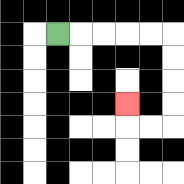{'start': '[2, 1]', 'end': '[5, 4]', 'path_directions': 'R,R,R,R,R,D,D,D,D,L,L,U', 'path_coordinates': '[[2, 1], [3, 1], [4, 1], [5, 1], [6, 1], [7, 1], [7, 2], [7, 3], [7, 4], [7, 5], [6, 5], [5, 5], [5, 4]]'}